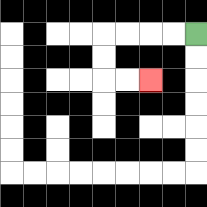{'start': '[8, 1]', 'end': '[6, 3]', 'path_directions': 'L,L,L,L,D,D,R,R', 'path_coordinates': '[[8, 1], [7, 1], [6, 1], [5, 1], [4, 1], [4, 2], [4, 3], [5, 3], [6, 3]]'}